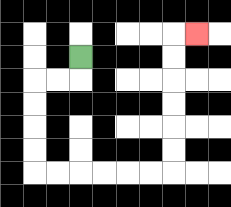{'start': '[3, 2]', 'end': '[8, 1]', 'path_directions': 'D,L,L,D,D,D,D,R,R,R,R,R,R,U,U,U,U,U,U,R', 'path_coordinates': '[[3, 2], [3, 3], [2, 3], [1, 3], [1, 4], [1, 5], [1, 6], [1, 7], [2, 7], [3, 7], [4, 7], [5, 7], [6, 7], [7, 7], [7, 6], [7, 5], [7, 4], [7, 3], [7, 2], [7, 1], [8, 1]]'}